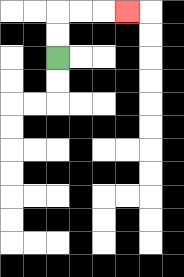{'start': '[2, 2]', 'end': '[5, 0]', 'path_directions': 'U,U,R,R,R', 'path_coordinates': '[[2, 2], [2, 1], [2, 0], [3, 0], [4, 0], [5, 0]]'}